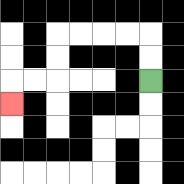{'start': '[6, 3]', 'end': '[0, 4]', 'path_directions': 'U,U,L,L,L,L,D,D,L,L,D', 'path_coordinates': '[[6, 3], [6, 2], [6, 1], [5, 1], [4, 1], [3, 1], [2, 1], [2, 2], [2, 3], [1, 3], [0, 3], [0, 4]]'}